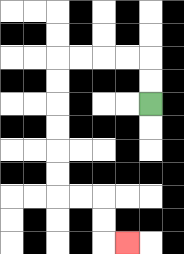{'start': '[6, 4]', 'end': '[5, 10]', 'path_directions': 'U,U,L,L,L,L,D,D,D,D,D,D,R,R,D,D,R', 'path_coordinates': '[[6, 4], [6, 3], [6, 2], [5, 2], [4, 2], [3, 2], [2, 2], [2, 3], [2, 4], [2, 5], [2, 6], [2, 7], [2, 8], [3, 8], [4, 8], [4, 9], [4, 10], [5, 10]]'}